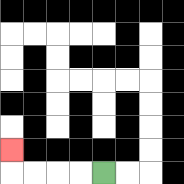{'start': '[4, 7]', 'end': '[0, 6]', 'path_directions': 'L,L,L,L,U', 'path_coordinates': '[[4, 7], [3, 7], [2, 7], [1, 7], [0, 7], [0, 6]]'}